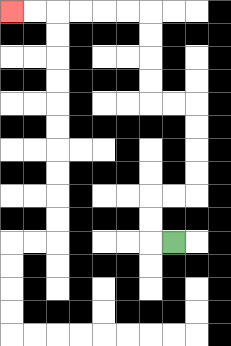{'start': '[7, 10]', 'end': '[0, 0]', 'path_directions': 'L,U,U,R,R,U,U,U,U,L,L,U,U,U,U,L,L,L,L,L,L', 'path_coordinates': '[[7, 10], [6, 10], [6, 9], [6, 8], [7, 8], [8, 8], [8, 7], [8, 6], [8, 5], [8, 4], [7, 4], [6, 4], [6, 3], [6, 2], [6, 1], [6, 0], [5, 0], [4, 0], [3, 0], [2, 0], [1, 0], [0, 0]]'}